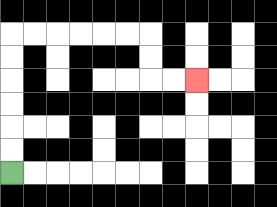{'start': '[0, 7]', 'end': '[8, 3]', 'path_directions': 'U,U,U,U,U,U,R,R,R,R,R,R,D,D,R,R', 'path_coordinates': '[[0, 7], [0, 6], [0, 5], [0, 4], [0, 3], [0, 2], [0, 1], [1, 1], [2, 1], [3, 1], [4, 1], [5, 1], [6, 1], [6, 2], [6, 3], [7, 3], [8, 3]]'}